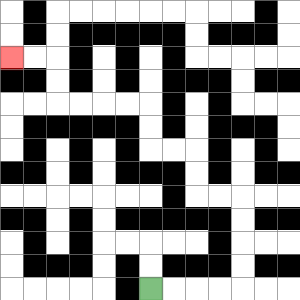{'start': '[6, 12]', 'end': '[0, 2]', 'path_directions': 'R,R,R,R,U,U,U,U,L,L,U,U,L,L,U,U,L,L,L,L,U,U,L,L', 'path_coordinates': '[[6, 12], [7, 12], [8, 12], [9, 12], [10, 12], [10, 11], [10, 10], [10, 9], [10, 8], [9, 8], [8, 8], [8, 7], [8, 6], [7, 6], [6, 6], [6, 5], [6, 4], [5, 4], [4, 4], [3, 4], [2, 4], [2, 3], [2, 2], [1, 2], [0, 2]]'}